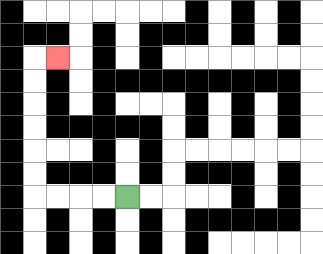{'start': '[5, 8]', 'end': '[2, 2]', 'path_directions': 'L,L,L,L,U,U,U,U,U,U,R', 'path_coordinates': '[[5, 8], [4, 8], [3, 8], [2, 8], [1, 8], [1, 7], [1, 6], [1, 5], [1, 4], [1, 3], [1, 2], [2, 2]]'}